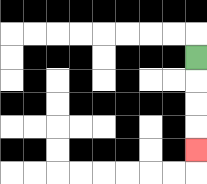{'start': '[8, 2]', 'end': '[8, 6]', 'path_directions': 'D,D,D,D', 'path_coordinates': '[[8, 2], [8, 3], [8, 4], [8, 5], [8, 6]]'}